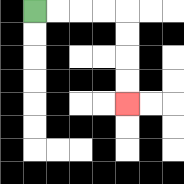{'start': '[1, 0]', 'end': '[5, 4]', 'path_directions': 'R,R,R,R,D,D,D,D', 'path_coordinates': '[[1, 0], [2, 0], [3, 0], [4, 0], [5, 0], [5, 1], [5, 2], [5, 3], [5, 4]]'}